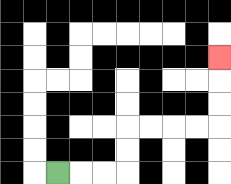{'start': '[2, 7]', 'end': '[9, 2]', 'path_directions': 'R,R,R,U,U,R,R,R,R,U,U,U', 'path_coordinates': '[[2, 7], [3, 7], [4, 7], [5, 7], [5, 6], [5, 5], [6, 5], [7, 5], [8, 5], [9, 5], [9, 4], [9, 3], [9, 2]]'}